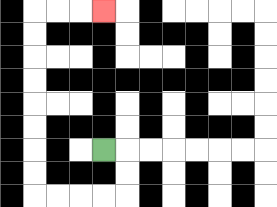{'start': '[4, 6]', 'end': '[4, 0]', 'path_directions': 'R,D,D,L,L,L,L,U,U,U,U,U,U,U,U,R,R,R', 'path_coordinates': '[[4, 6], [5, 6], [5, 7], [5, 8], [4, 8], [3, 8], [2, 8], [1, 8], [1, 7], [1, 6], [1, 5], [1, 4], [1, 3], [1, 2], [1, 1], [1, 0], [2, 0], [3, 0], [4, 0]]'}